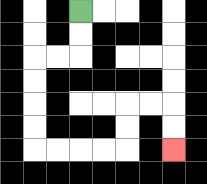{'start': '[3, 0]', 'end': '[7, 6]', 'path_directions': 'D,D,L,L,D,D,D,D,R,R,R,R,U,U,R,R,D,D', 'path_coordinates': '[[3, 0], [3, 1], [3, 2], [2, 2], [1, 2], [1, 3], [1, 4], [1, 5], [1, 6], [2, 6], [3, 6], [4, 6], [5, 6], [5, 5], [5, 4], [6, 4], [7, 4], [7, 5], [7, 6]]'}